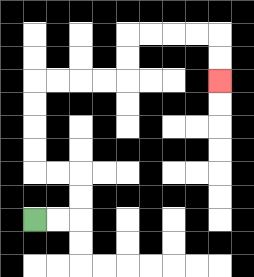{'start': '[1, 9]', 'end': '[9, 3]', 'path_directions': 'R,R,U,U,L,L,U,U,U,U,R,R,R,R,U,U,R,R,R,R,D,D', 'path_coordinates': '[[1, 9], [2, 9], [3, 9], [3, 8], [3, 7], [2, 7], [1, 7], [1, 6], [1, 5], [1, 4], [1, 3], [2, 3], [3, 3], [4, 3], [5, 3], [5, 2], [5, 1], [6, 1], [7, 1], [8, 1], [9, 1], [9, 2], [9, 3]]'}